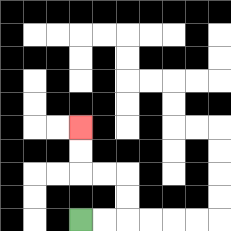{'start': '[3, 9]', 'end': '[3, 5]', 'path_directions': 'R,R,U,U,L,L,U,U', 'path_coordinates': '[[3, 9], [4, 9], [5, 9], [5, 8], [5, 7], [4, 7], [3, 7], [3, 6], [3, 5]]'}